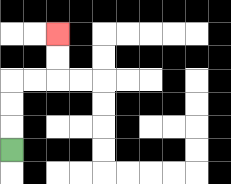{'start': '[0, 6]', 'end': '[2, 1]', 'path_directions': 'U,U,U,R,R,U,U', 'path_coordinates': '[[0, 6], [0, 5], [0, 4], [0, 3], [1, 3], [2, 3], [2, 2], [2, 1]]'}